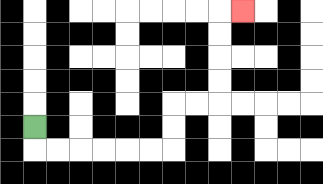{'start': '[1, 5]', 'end': '[10, 0]', 'path_directions': 'D,R,R,R,R,R,R,U,U,R,R,U,U,U,U,R', 'path_coordinates': '[[1, 5], [1, 6], [2, 6], [3, 6], [4, 6], [5, 6], [6, 6], [7, 6], [7, 5], [7, 4], [8, 4], [9, 4], [9, 3], [9, 2], [9, 1], [9, 0], [10, 0]]'}